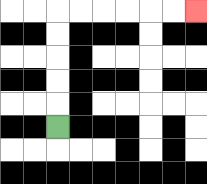{'start': '[2, 5]', 'end': '[8, 0]', 'path_directions': 'U,U,U,U,U,R,R,R,R,R,R', 'path_coordinates': '[[2, 5], [2, 4], [2, 3], [2, 2], [2, 1], [2, 0], [3, 0], [4, 0], [5, 0], [6, 0], [7, 0], [8, 0]]'}